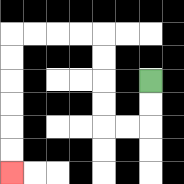{'start': '[6, 3]', 'end': '[0, 7]', 'path_directions': 'D,D,L,L,U,U,U,U,L,L,L,L,D,D,D,D,D,D', 'path_coordinates': '[[6, 3], [6, 4], [6, 5], [5, 5], [4, 5], [4, 4], [4, 3], [4, 2], [4, 1], [3, 1], [2, 1], [1, 1], [0, 1], [0, 2], [0, 3], [0, 4], [0, 5], [0, 6], [0, 7]]'}